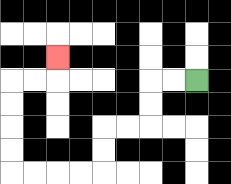{'start': '[8, 3]', 'end': '[2, 2]', 'path_directions': 'L,L,D,D,L,L,D,D,L,L,L,L,U,U,U,U,R,R,U', 'path_coordinates': '[[8, 3], [7, 3], [6, 3], [6, 4], [6, 5], [5, 5], [4, 5], [4, 6], [4, 7], [3, 7], [2, 7], [1, 7], [0, 7], [0, 6], [0, 5], [0, 4], [0, 3], [1, 3], [2, 3], [2, 2]]'}